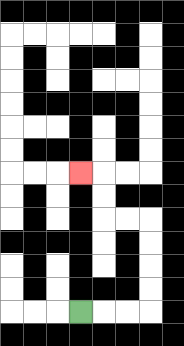{'start': '[3, 13]', 'end': '[3, 7]', 'path_directions': 'R,R,R,U,U,U,U,L,L,U,U,L', 'path_coordinates': '[[3, 13], [4, 13], [5, 13], [6, 13], [6, 12], [6, 11], [6, 10], [6, 9], [5, 9], [4, 9], [4, 8], [4, 7], [3, 7]]'}